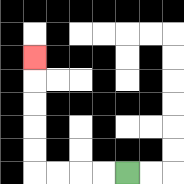{'start': '[5, 7]', 'end': '[1, 2]', 'path_directions': 'L,L,L,L,U,U,U,U,U', 'path_coordinates': '[[5, 7], [4, 7], [3, 7], [2, 7], [1, 7], [1, 6], [1, 5], [1, 4], [1, 3], [1, 2]]'}